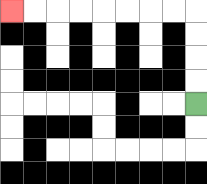{'start': '[8, 4]', 'end': '[0, 0]', 'path_directions': 'U,U,U,U,L,L,L,L,L,L,L,L', 'path_coordinates': '[[8, 4], [8, 3], [8, 2], [8, 1], [8, 0], [7, 0], [6, 0], [5, 0], [4, 0], [3, 0], [2, 0], [1, 0], [0, 0]]'}